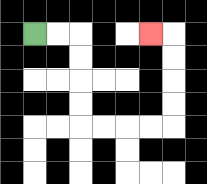{'start': '[1, 1]', 'end': '[6, 1]', 'path_directions': 'R,R,D,D,D,D,R,R,R,R,U,U,U,U,L', 'path_coordinates': '[[1, 1], [2, 1], [3, 1], [3, 2], [3, 3], [3, 4], [3, 5], [4, 5], [5, 5], [6, 5], [7, 5], [7, 4], [7, 3], [7, 2], [7, 1], [6, 1]]'}